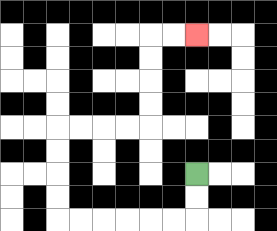{'start': '[8, 7]', 'end': '[8, 1]', 'path_directions': 'D,D,L,L,L,L,L,L,U,U,U,U,R,R,R,R,U,U,U,U,R,R', 'path_coordinates': '[[8, 7], [8, 8], [8, 9], [7, 9], [6, 9], [5, 9], [4, 9], [3, 9], [2, 9], [2, 8], [2, 7], [2, 6], [2, 5], [3, 5], [4, 5], [5, 5], [6, 5], [6, 4], [6, 3], [6, 2], [6, 1], [7, 1], [8, 1]]'}